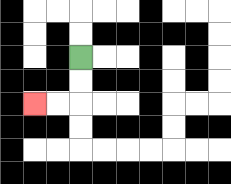{'start': '[3, 2]', 'end': '[1, 4]', 'path_directions': 'D,D,L,L', 'path_coordinates': '[[3, 2], [3, 3], [3, 4], [2, 4], [1, 4]]'}